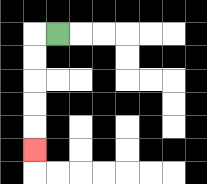{'start': '[2, 1]', 'end': '[1, 6]', 'path_directions': 'L,D,D,D,D,D', 'path_coordinates': '[[2, 1], [1, 1], [1, 2], [1, 3], [1, 4], [1, 5], [1, 6]]'}